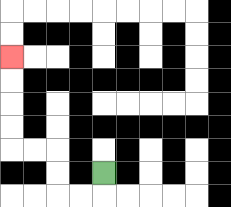{'start': '[4, 7]', 'end': '[0, 2]', 'path_directions': 'D,L,L,U,U,L,L,U,U,U,U', 'path_coordinates': '[[4, 7], [4, 8], [3, 8], [2, 8], [2, 7], [2, 6], [1, 6], [0, 6], [0, 5], [0, 4], [0, 3], [0, 2]]'}